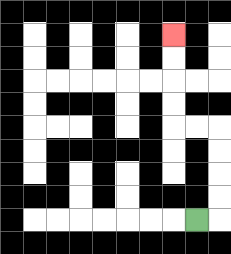{'start': '[8, 9]', 'end': '[7, 1]', 'path_directions': 'R,U,U,U,U,L,L,U,U,U,U', 'path_coordinates': '[[8, 9], [9, 9], [9, 8], [9, 7], [9, 6], [9, 5], [8, 5], [7, 5], [7, 4], [7, 3], [7, 2], [7, 1]]'}